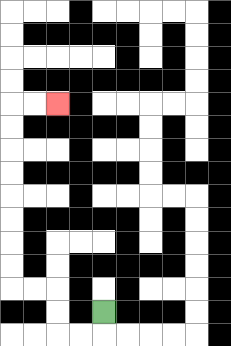{'start': '[4, 13]', 'end': '[2, 4]', 'path_directions': 'D,L,L,U,U,L,L,U,U,U,U,U,U,U,U,R,R', 'path_coordinates': '[[4, 13], [4, 14], [3, 14], [2, 14], [2, 13], [2, 12], [1, 12], [0, 12], [0, 11], [0, 10], [0, 9], [0, 8], [0, 7], [0, 6], [0, 5], [0, 4], [1, 4], [2, 4]]'}